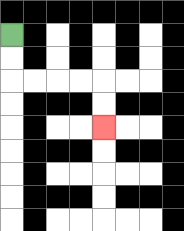{'start': '[0, 1]', 'end': '[4, 5]', 'path_directions': 'D,D,R,R,R,R,D,D', 'path_coordinates': '[[0, 1], [0, 2], [0, 3], [1, 3], [2, 3], [3, 3], [4, 3], [4, 4], [4, 5]]'}